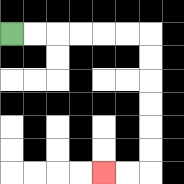{'start': '[0, 1]', 'end': '[4, 7]', 'path_directions': 'R,R,R,R,R,R,D,D,D,D,D,D,L,L', 'path_coordinates': '[[0, 1], [1, 1], [2, 1], [3, 1], [4, 1], [5, 1], [6, 1], [6, 2], [6, 3], [6, 4], [6, 5], [6, 6], [6, 7], [5, 7], [4, 7]]'}